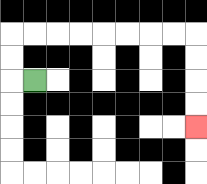{'start': '[1, 3]', 'end': '[8, 5]', 'path_directions': 'L,U,U,R,R,R,R,R,R,R,R,D,D,D,D', 'path_coordinates': '[[1, 3], [0, 3], [0, 2], [0, 1], [1, 1], [2, 1], [3, 1], [4, 1], [5, 1], [6, 1], [7, 1], [8, 1], [8, 2], [8, 3], [8, 4], [8, 5]]'}